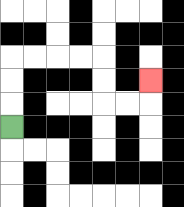{'start': '[0, 5]', 'end': '[6, 3]', 'path_directions': 'U,U,U,R,R,R,R,D,D,R,R,U', 'path_coordinates': '[[0, 5], [0, 4], [0, 3], [0, 2], [1, 2], [2, 2], [3, 2], [4, 2], [4, 3], [4, 4], [5, 4], [6, 4], [6, 3]]'}